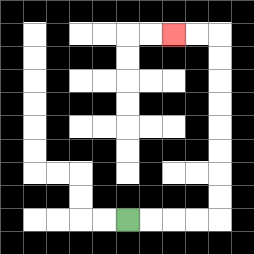{'start': '[5, 9]', 'end': '[7, 1]', 'path_directions': 'R,R,R,R,U,U,U,U,U,U,U,U,L,L', 'path_coordinates': '[[5, 9], [6, 9], [7, 9], [8, 9], [9, 9], [9, 8], [9, 7], [9, 6], [9, 5], [9, 4], [9, 3], [9, 2], [9, 1], [8, 1], [7, 1]]'}